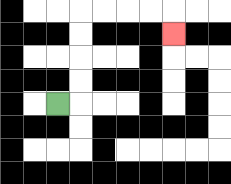{'start': '[2, 4]', 'end': '[7, 1]', 'path_directions': 'R,U,U,U,U,R,R,R,R,D', 'path_coordinates': '[[2, 4], [3, 4], [3, 3], [3, 2], [3, 1], [3, 0], [4, 0], [5, 0], [6, 0], [7, 0], [7, 1]]'}